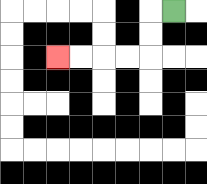{'start': '[7, 0]', 'end': '[2, 2]', 'path_directions': 'L,D,D,L,L,L,L', 'path_coordinates': '[[7, 0], [6, 0], [6, 1], [6, 2], [5, 2], [4, 2], [3, 2], [2, 2]]'}